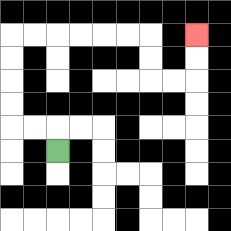{'start': '[2, 6]', 'end': '[8, 1]', 'path_directions': 'U,L,L,U,U,U,U,R,R,R,R,R,R,D,D,R,R,U,U', 'path_coordinates': '[[2, 6], [2, 5], [1, 5], [0, 5], [0, 4], [0, 3], [0, 2], [0, 1], [1, 1], [2, 1], [3, 1], [4, 1], [5, 1], [6, 1], [6, 2], [6, 3], [7, 3], [8, 3], [8, 2], [8, 1]]'}